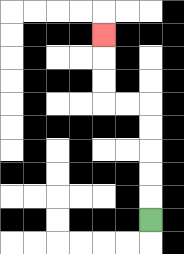{'start': '[6, 9]', 'end': '[4, 1]', 'path_directions': 'U,U,U,U,U,L,L,U,U,U', 'path_coordinates': '[[6, 9], [6, 8], [6, 7], [6, 6], [6, 5], [6, 4], [5, 4], [4, 4], [4, 3], [4, 2], [4, 1]]'}